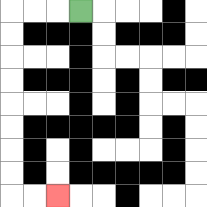{'start': '[3, 0]', 'end': '[2, 8]', 'path_directions': 'L,L,L,D,D,D,D,D,D,D,D,R,R', 'path_coordinates': '[[3, 0], [2, 0], [1, 0], [0, 0], [0, 1], [0, 2], [0, 3], [0, 4], [0, 5], [0, 6], [0, 7], [0, 8], [1, 8], [2, 8]]'}